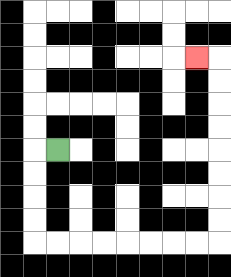{'start': '[2, 6]', 'end': '[8, 2]', 'path_directions': 'L,D,D,D,D,R,R,R,R,R,R,R,R,U,U,U,U,U,U,U,U,L', 'path_coordinates': '[[2, 6], [1, 6], [1, 7], [1, 8], [1, 9], [1, 10], [2, 10], [3, 10], [4, 10], [5, 10], [6, 10], [7, 10], [8, 10], [9, 10], [9, 9], [9, 8], [9, 7], [9, 6], [9, 5], [9, 4], [9, 3], [9, 2], [8, 2]]'}